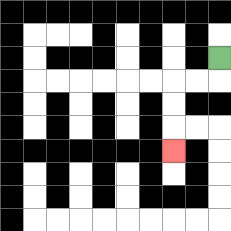{'start': '[9, 2]', 'end': '[7, 6]', 'path_directions': 'D,L,L,D,D,D', 'path_coordinates': '[[9, 2], [9, 3], [8, 3], [7, 3], [7, 4], [7, 5], [7, 6]]'}